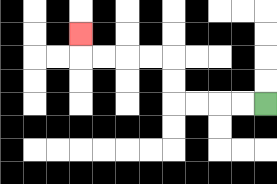{'start': '[11, 4]', 'end': '[3, 1]', 'path_directions': 'L,L,L,L,U,U,L,L,L,L,U', 'path_coordinates': '[[11, 4], [10, 4], [9, 4], [8, 4], [7, 4], [7, 3], [7, 2], [6, 2], [5, 2], [4, 2], [3, 2], [3, 1]]'}